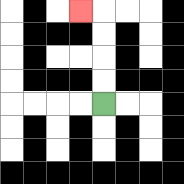{'start': '[4, 4]', 'end': '[3, 0]', 'path_directions': 'U,U,U,U,L', 'path_coordinates': '[[4, 4], [4, 3], [4, 2], [4, 1], [4, 0], [3, 0]]'}